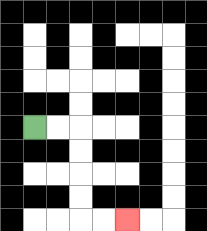{'start': '[1, 5]', 'end': '[5, 9]', 'path_directions': 'R,R,D,D,D,D,R,R', 'path_coordinates': '[[1, 5], [2, 5], [3, 5], [3, 6], [3, 7], [3, 8], [3, 9], [4, 9], [5, 9]]'}